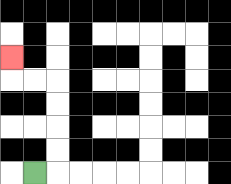{'start': '[1, 7]', 'end': '[0, 2]', 'path_directions': 'R,U,U,U,U,L,L,U', 'path_coordinates': '[[1, 7], [2, 7], [2, 6], [2, 5], [2, 4], [2, 3], [1, 3], [0, 3], [0, 2]]'}